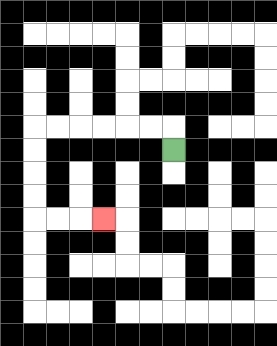{'start': '[7, 6]', 'end': '[4, 9]', 'path_directions': 'U,L,L,L,L,L,L,D,D,D,D,R,R,R', 'path_coordinates': '[[7, 6], [7, 5], [6, 5], [5, 5], [4, 5], [3, 5], [2, 5], [1, 5], [1, 6], [1, 7], [1, 8], [1, 9], [2, 9], [3, 9], [4, 9]]'}